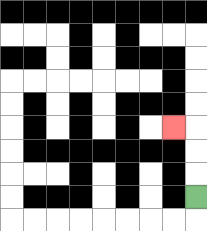{'start': '[8, 8]', 'end': '[7, 5]', 'path_directions': 'U,U,U,L', 'path_coordinates': '[[8, 8], [8, 7], [8, 6], [8, 5], [7, 5]]'}